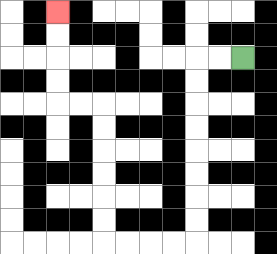{'start': '[10, 2]', 'end': '[2, 0]', 'path_directions': 'L,L,D,D,D,D,D,D,D,D,L,L,L,L,U,U,U,U,U,U,L,L,U,U,U,U', 'path_coordinates': '[[10, 2], [9, 2], [8, 2], [8, 3], [8, 4], [8, 5], [8, 6], [8, 7], [8, 8], [8, 9], [8, 10], [7, 10], [6, 10], [5, 10], [4, 10], [4, 9], [4, 8], [4, 7], [4, 6], [4, 5], [4, 4], [3, 4], [2, 4], [2, 3], [2, 2], [2, 1], [2, 0]]'}